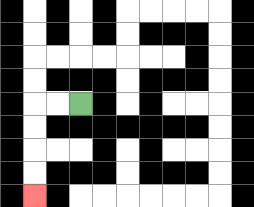{'start': '[3, 4]', 'end': '[1, 8]', 'path_directions': 'L,L,D,D,D,D', 'path_coordinates': '[[3, 4], [2, 4], [1, 4], [1, 5], [1, 6], [1, 7], [1, 8]]'}